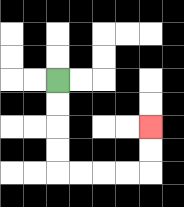{'start': '[2, 3]', 'end': '[6, 5]', 'path_directions': 'D,D,D,D,R,R,R,R,U,U', 'path_coordinates': '[[2, 3], [2, 4], [2, 5], [2, 6], [2, 7], [3, 7], [4, 7], [5, 7], [6, 7], [6, 6], [6, 5]]'}